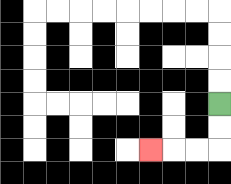{'start': '[9, 4]', 'end': '[6, 6]', 'path_directions': 'D,D,L,L,L', 'path_coordinates': '[[9, 4], [9, 5], [9, 6], [8, 6], [7, 6], [6, 6]]'}